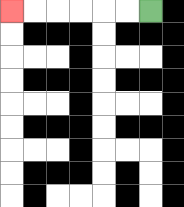{'start': '[6, 0]', 'end': '[0, 0]', 'path_directions': 'L,L,L,L,L,L', 'path_coordinates': '[[6, 0], [5, 0], [4, 0], [3, 0], [2, 0], [1, 0], [0, 0]]'}